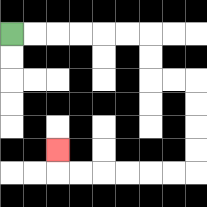{'start': '[0, 1]', 'end': '[2, 6]', 'path_directions': 'R,R,R,R,R,R,D,D,R,R,D,D,D,D,L,L,L,L,L,L,U', 'path_coordinates': '[[0, 1], [1, 1], [2, 1], [3, 1], [4, 1], [5, 1], [6, 1], [6, 2], [6, 3], [7, 3], [8, 3], [8, 4], [8, 5], [8, 6], [8, 7], [7, 7], [6, 7], [5, 7], [4, 7], [3, 7], [2, 7], [2, 6]]'}